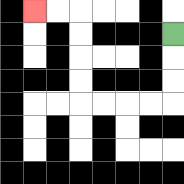{'start': '[7, 1]', 'end': '[1, 0]', 'path_directions': 'D,D,D,L,L,L,L,U,U,U,U,L,L', 'path_coordinates': '[[7, 1], [7, 2], [7, 3], [7, 4], [6, 4], [5, 4], [4, 4], [3, 4], [3, 3], [3, 2], [3, 1], [3, 0], [2, 0], [1, 0]]'}